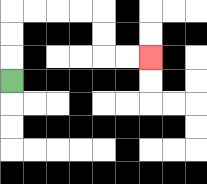{'start': '[0, 3]', 'end': '[6, 2]', 'path_directions': 'U,U,U,R,R,R,R,D,D,R,R', 'path_coordinates': '[[0, 3], [0, 2], [0, 1], [0, 0], [1, 0], [2, 0], [3, 0], [4, 0], [4, 1], [4, 2], [5, 2], [6, 2]]'}